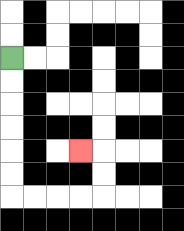{'start': '[0, 2]', 'end': '[3, 6]', 'path_directions': 'D,D,D,D,D,D,R,R,R,R,U,U,L', 'path_coordinates': '[[0, 2], [0, 3], [0, 4], [0, 5], [0, 6], [0, 7], [0, 8], [1, 8], [2, 8], [3, 8], [4, 8], [4, 7], [4, 6], [3, 6]]'}